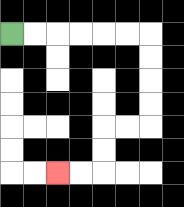{'start': '[0, 1]', 'end': '[2, 7]', 'path_directions': 'R,R,R,R,R,R,D,D,D,D,L,L,D,D,L,L', 'path_coordinates': '[[0, 1], [1, 1], [2, 1], [3, 1], [4, 1], [5, 1], [6, 1], [6, 2], [6, 3], [6, 4], [6, 5], [5, 5], [4, 5], [4, 6], [4, 7], [3, 7], [2, 7]]'}